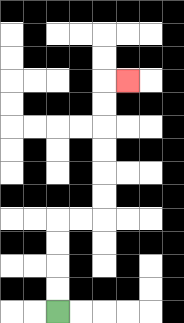{'start': '[2, 13]', 'end': '[5, 3]', 'path_directions': 'U,U,U,U,R,R,U,U,U,U,U,U,R', 'path_coordinates': '[[2, 13], [2, 12], [2, 11], [2, 10], [2, 9], [3, 9], [4, 9], [4, 8], [4, 7], [4, 6], [4, 5], [4, 4], [4, 3], [5, 3]]'}